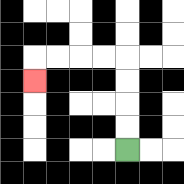{'start': '[5, 6]', 'end': '[1, 3]', 'path_directions': 'U,U,U,U,L,L,L,L,D', 'path_coordinates': '[[5, 6], [5, 5], [5, 4], [5, 3], [5, 2], [4, 2], [3, 2], [2, 2], [1, 2], [1, 3]]'}